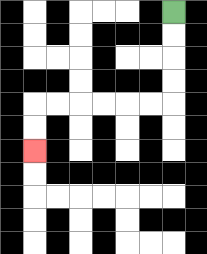{'start': '[7, 0]', 'end': '[1, 6]', 'path_directions': 'D,D,D,D,L,L,L,L,L,L,D,D', 'path_coordinates': '[[7, 0], [7, 1], [7, 2], [7, 3], [7, 4], [6, 4], [5, 4], [4, 4], [3, 4], [2, 4], [1, 4], [1, 5], [1, 6]]'}